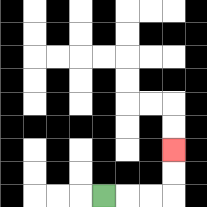{'start': '[4, 8]', 'end': '[7, 6]', 'path_directions': 'R,R,R,U,U', 'path_coordinates': '[[4, 8], [5, 8], [6, 8], [7, 8], [7, 7], [7, 6]]'}